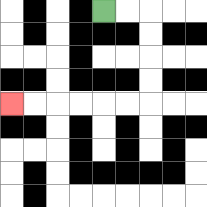{'start': '[4, 0]', 'end': '[0, 4]', 'path_directions': 'R,R,D,D,D,D,L,L,L,L,L,L', 'path_coordinates': '[[4, 0], [5, 0], [6, 0], [6, 1], [6, 2], [6, 3], [6, 4], [5, 4], [4, 4], [3, 4], [2, 4], [1, 4], [0, 4]]'}